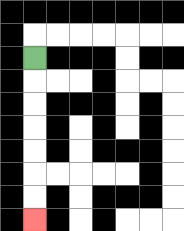{'start': '[1, 2]', 'end': '[1, 9]', 'path_directions': 'D,D,D,D,D,D,D', 'path_coordinates': '[[1, 2], [1, 3], [1, 4], [1, 5], [1, 6], [1, 7], [1, 8], [1, 9]]'}